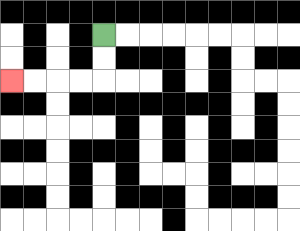{'start': '[4, 1]', 'end': '[0, 3]', 'path_directions': 'D,D,L,L,L,L', 'path_coordinates': '[[4, 1], [4, 2], [4, 3], [3, 3], [2, 3], [1, 3], [0, 3]]'}